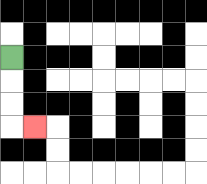{'start': '[0, 2]', 'end': '[1, 5]', 'path_directions': 'D,D,D,R', 'path_coordinates': '[[0, 2], [0, 3], [0, 4], [0, 5], [1, 5]]'}